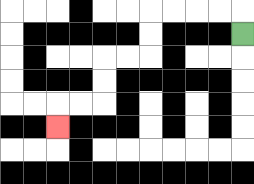{'start': '[10, 1]', 'end': '[2, 5]', 'path_directions': 'U,L,L,L,L,D,D,L,L,D,D,L,L,D', 'path_coordinates': '[[10, 1], [10, 0], [9, 0], [8, 0], [7, 0], [6, 0], [6, 1], [6, 2], [5, 2], [4, 2], [4, 3], [4, 4], [3, 4], [2, 4], [2, 5]]'}